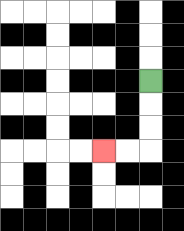{'start': '[6, 3]', 'end': '[4, 6]', 'path_directions': 'D,D,D,L,L', 'path_coordinates': '[[6, 3], [6, 4], [6, 5], [6, 6], [5, 6], [4, 6]]'}